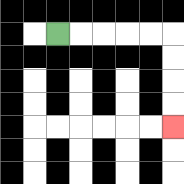{'start': '[2, 1]', 'end': '[7, 5]', 'path_directions': 'R,R,R,R,R,D,D,D,D', 'path_coordinates': '[[2, 1], [3, 1], [4, 1], [5, 1], [6, 1], [7, 1], [7, 2], [7, 3], [7, 4], [7, 5]]'}